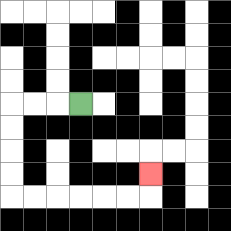{'start': '[3, 4]', 'end': '[6, 7]', 'path_directions': 'L,L,L,D,D,D,D,R,R,R,R,R,R,U', 'path_coordinates': '[[3, 4], [2, 4], [1, 4], [0, 4], [0, 5], [0, 6], [0, 7], [0, 8], [1, 8], [2, 8], [3, 8], [4, 8], [5, 8], [6, 8], [6, 7]]'}